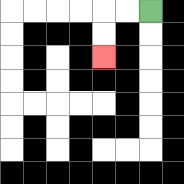{'start': '[6, 0]', 'end': '[4, 2]', 'path_directions': 'L,L,D,D', 'path_coordinates': '[[6, 0], [5, 0], [4, 0], [4, 1], [4, 2]]'}